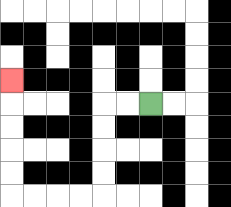{'start': '[6, 4]', 'end': '[0, 3]', 'path_directions': 'L,L,D,D,D,D,L,L,L,L,U,U,U,U,U', 'path_coordinates': '[[6, 4], [5, 4], [4, 4], [4, 5], [4, 6], [4, 7], [4, 8], [3, 8], [2, 8], [1, 8], [0, 8], [0, 7], [0, 6], [0, 5], [0, 4], [0, 3]]'}